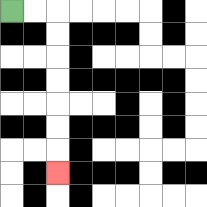{'start': '[0, 0]', 'end': '[2, 7]', 'path_directions': 'R,R,D,D,D,D,D,D,D', 'path_coordinates': '[[0, 0], [1, 0], [2, 0], [2, 1], [2, 2], [2, 3], [2, 4], [2, 5], [2, 6], [2, 7]]'}